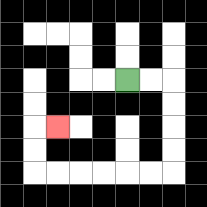{'start': '[5, 3]', 'end': '[2, 5]', 'path_directions': 'R,R,D,D,D,D,L,L,L,L,L,L,U,U,R', 'path_coordinates': '[[5, 3], [6, 3], [7, 3], [7, 4], [7, 5], [7, 6], [7, 7], [6, 7], [5, 7], [4, 7], [3, 7], [2, 7], [1, 7], [1, 6], [1, 5], [2, 5]]'}